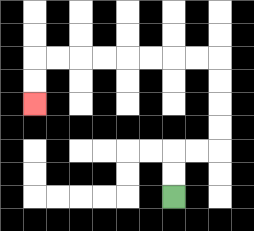{'start': '[7, 8]', 'end': '[1, 4]', 'path_directions': 'U,U,R,R,U,U,U,U,L,L,L,L,L,L,L,L,D,D', 'path_coordinates': '[[7, 8], [7, 7], [7, 6], [8, 6], [9, 6], [9, 5], [9, 4], [9, 3], [9, 2], [8, 2], [7, 2], [6, 2], [5, 2], [4, 2], [3, 2], [2, 2], [1, 2], [1, 3], [1, 4]]'}